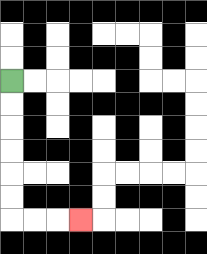{'start': '[0, 3]', 'end': '[3, 9]', 'path_directions': 'D,D,D,D,D,D,R,R,R', 'path_coordinates': '[[0, 3], [0, 4], [0, 5], [0, 6], [0, 7], [0, 8], [0, 9], [1, 9], [2, 9], [3, 9]]'}